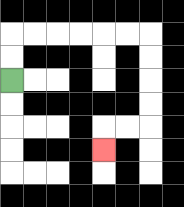{'start': '[0, 3]', 'end': '[4, 6]', 'path_directions': 'U,U,R,R,R,R,R,R,D,D,D,D,L,L,D', 'path_coordinates': '[[0, 3], [0, 2], [0, 1], [1, 1], [2, 1], [3, 1], [4, 1], [5, 1], [6, 1], [6, 2], [6, 3], [6, 4], [6, 5], [5, 5], [4, 5], [4, 6]]'}